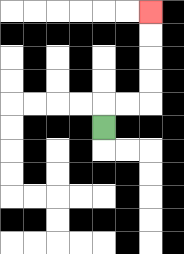{'start': '[4, 5]', 'end': '[6, 0]', 'path_directions': 'U,R,R,U,U,U,U', 'path_coordinates': '[[4, 5], [4, 4], [5, 4], [6, 4], [6, 3], [6, 2], [6, 1], [6, 0]]'}